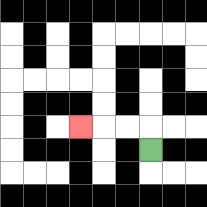{'start': '[6, 6]', 'end': '[3, 5]', 'path_directions': 'U,L,L,L', 'path_coordinates': '[[6, 6], [6, 5], [5, 5], [4, 5], [3, 5]]'}